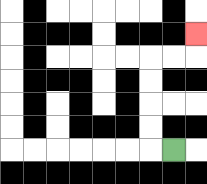{'start': '[7, 6]', 'end': '[8, 1]', 'path_directions': 'L,U,U,U,U,R,R,U', 'path_coordinates': '[[7, 6], [6, 6], [6, 5], [6, 4], [6, 3], [6, 2], [7, 2], [8, 2], [8, 1]]'}